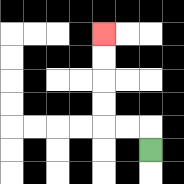{'start': '[6, 6]', 'end': '[4, 1]', 'path_directions': 'U,L,L,U,U,U,U', 'path_coordinates': '[[6, 6], [6, 5], [5, 5], [4, 5], [4, 4], [4, 3], [4, 2], [4, 1]]'}